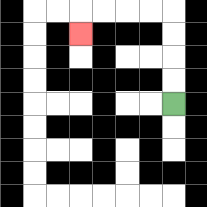{'start': '[7, 4]', 'end': '[3, 1]', 'path_directions': 'U,U,U,U,L,L,L,L,D', 'path_coordinates': '[[7, 4], [7, 3], [7, 2], [7, 1], [7, 0], [6, 0], [5, 0], [4, 0], [3, 0], [3, 1]]'}